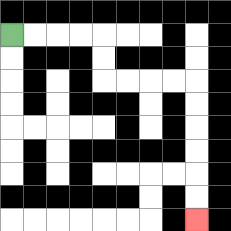{'start': '[0, 1]', 'end': '[8, 9]', 'path_directions': 'R,R,R,R,D,D,R,R,R,R,D,D,D,D,D,D', 'path_coordinates': '[[0, 1], [1, 1], [2, 1], [3, 1], [4, 1], [4, 2], [4, 3], [5, 3], [6, 3], [7, 3], [8, 3], [8, 4], [8, 5], [8, 6], [8, 7], [8, 8], [8, 9]]'}